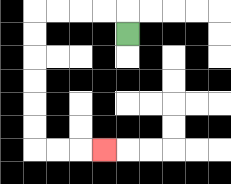{'start': '[5, 1]', 'end': '[4, 6]', 'path_directions': 'U,L,L,L,L,D,D,D,D,D,D,R,R,R', 'path_coordinates': '[[5, 1], [5, 0], [4, 0], [3, 0], [2, 0], [1, 0], [1, 1], [1, 2], [1, 3], [1, 4], [1, 5], [1, 6], [2, 6], [3, 6], [4, 6]]'}